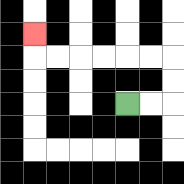{'start': '[5, 4]', 'end': '[1, 1]', 'path_directions': 'R,R,U,U,L,L,L,L,L,L,U', 'path_coordinates': '[[5, 4], [6, 4], [7, 4], [7, 3], [7, 2], [6, 2], [5, 2], [4, 2], [3, 2], [2, 2], [1, 2], [1, 1]]'}